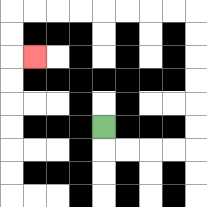{'start': '[4, 5]', 'end': '[1, 2]', 'path_directions': 'D,R,R,R,R,U,U,U,U,U,U,L,L,L,L,L,L,L,L,D,D,R', 'path_coordinates': '[[4, 5], [4, 6], [5, 6], [6, 6], [7, 6], [8, 6], [8, 5], [8, 4], [8, 3], [8, 2], [8, 1], [8, 0], [7, 0], [6, 0], [5, 0], [4, 0], [3, 0], [2, 0], [1, 0], [0, 0], [0, 1], [0, 2], [1, 2]]'}